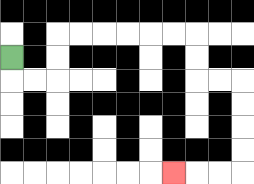{'start': '[0, 2]', 'end': '[7, 7]', 'path_directions': 'D,R,R,U,U,R,R,R,R,R,R,D,D,R,R,D,D,D,D,L,L,L', 'path_coordinates': '[[0, 2], [0, 3], [1, 3], [2, 3], [2, 2], [2, 1], [3, 1], [4, 1], [5, 1], [6, 1], [7, 1], [8, 1], [8, 2], [8, 3], [9, 3], [10, 3], [10, 4], [10, 5], [10, 6], [10, 7], [9, 7], [8, 7], [7, 7]]'}